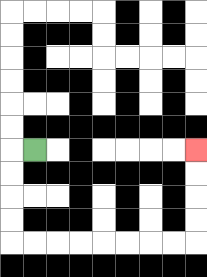{'start': '[1, 6]', 'end': '[8, 6]', 'path_directions': 'L,D,D,D,D,R,R,R,R,R,R,R,R,U,U,U,U', 'path_coordinates': '[[1, 6], [0, 6], [0, 7], [0, 8], [0, 9], [0, 10], [1, 10], [2, 10], [3, 10], [4, 10], [5, 10], [6, 10], [7, 10], [8, 10], [8, 9], [8, 8], [8, 7], [8, 6]]'}